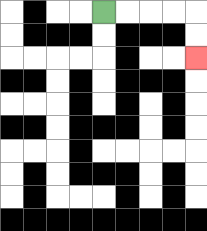{'start': '[4, 0]', 'end': '[8, 2]', 'path_directions': 'R,R,R,R,D,D', 'path_coordinates': '[[4, 0], [5, 0], [6, 0], [7, 0], [8, 0], [8, 1], [8, 2]]'}